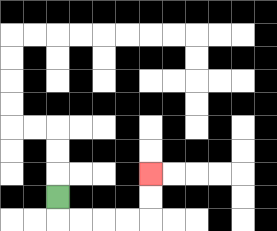{'start': '[2, 8]', 'end': '[6, 7]', 'path_directions': 'D,R,R,R,R,U,U', 'path_coordinates': '[[2, 8], [2, 9], [3, 9], [4, 9], [5, 9], [6, 9], [6, 8], [6, 7]]'}